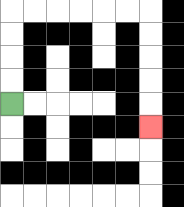{'start': '[0, 4]', 'end': '[6, 5]', 'path_directions': 'U,U,U,U,R,R,R,R,R,R,D,D,D,D,D', 'path_coordinates': '[[0, 4], [0, 3], [0, 2], [0, 1], [0, 0], [1, 0], [2, 0], [3, 0], [4, 0], [5, 0], [6, 0], [6, 1], [6, 2], [6, 3], [6, 4], [6, 5]]'}